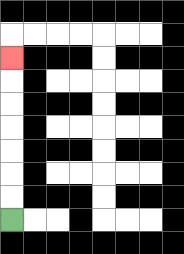{'start': '[0, 9]', 'end': '[0, 2]', 'path_directions': 'U,U,U,U,U,U,U', 'path_coordinates': '[[0, 9], [0, 8], [0, 7], [0, 6], [0, 5], [0, 4], [0, 3], [0, 2]]'}